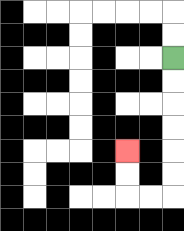{'start': '[7, 2]', 'end': '[5, 6]', 'path_directions': 'D,D,D,D,D,D,L,L,U,U', 'path_coordinates': '[[7, 2], [7, 3], [7, 4], [7, 5], [7, 6], [7, 7], [7, 8], [6, 8], [5, 8], [5, 7], [5, 6]]'}